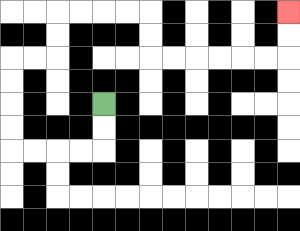{'start': '[4, 4]', 'end': '[12, 0]', 'path_directions': 'D,D,L,L,L,L,U,U,U,U,R,R,U,U,R,R,R,R,D,D,R,R,R,R,R,R,U,U', 'path_coordinates': '[[4, 4], [4, 5], [4, 6], [3, 6], [2, 6], [1, 6], [0, 6], [0, 5], [0, 4], [0, 3], [0, 2], [1, 2], [2, 2], [2, 1], [2, 0], [3, 0], [4, 0], [5, 0], [6, 0], [6, 1], [6, 2], [7, 2], [8, 2], [9, 2], [10, 2], [11, 2], [12, 2], [12, 1], [12, 0]]'}